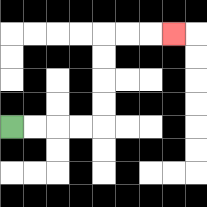{'start': '[0, 5]', 'end': '[7, 1]', 'path_directions': 'R,R,R,R,U,U,U,U,R,R,R', 'path_coordinates': '[[0, 5], [1, 5], [2, 5], [3, 5], [4, 5], [4, 4], [4, 3], [4, 2], [4, 1], [5, 1], [6, 1], [7, 1]]'}